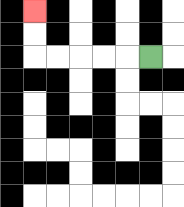{'start': '[6, 2]', 'end': '[1, 0]', 'path_directions': 'L,L,L,L,L,U,U', 'path_coordinates': '[[6, 2], [5, 2], [4, 2], [3, 2], [2, 2], [1, 2], [1, 1], [1, 0]]'}